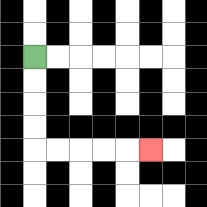{'start': '[1, 2]', 'end': '[6, 6]', 'path_directions': 'D,D,D,D,R,R,R,R,R', 'path_coordinates': '[[1, 2], [1, 3], [1, 4], [1, 5], [1, 6], [2, 6], [3, 6], [4, 6], [5, 6], [6, 6]]'}